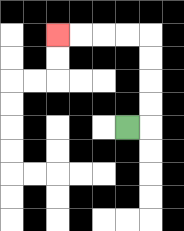{'start': '[5, 5]', 'end': '[2, 1]', 'path_directions': 'R,U,U,U,U,L,L,L,L', 'path_coordinates': '[[5, 5], [6, 5], [6, 4], [6, 3], [6, 2], [6, 1], [5, 1], [4, 1], [3, 1], [2, 1]]'}